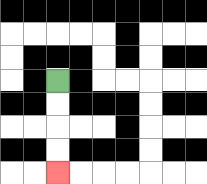{'start': '[2, 3]', 'end': '[2, 7]', 'path_directions': 'D,D,D,D', 'path_coordinates': '[[2, 3], [2, 4], [2, 5], [2, 6], [2, 7]]'}